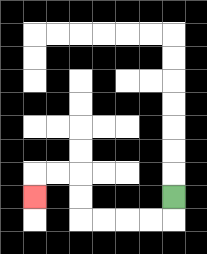{'start': '[7, 8]', 'end': '[1, 8]', 'path_directions': 'D,L,L,L,L,U,U,L,L,D', 'path_coordinates': '[[7, 8], [7, 9], [6, 9], [5, 9], [4, 9], [3, 9], [3, 8], [3, 7], [2, 7], [1, 7], [1, 8]]'}